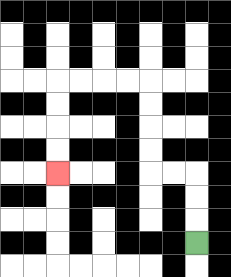{'start': '[8, 10]', 'end': '[2, 7]', 'path_directions': 'U,U,U,L,L,U,U,U,U,L,L,L,L,D,D,D,D', 'path_coordinates': '[[8, 10], [8, 9], [8, 8], [8, 7], [7, 7], [6, 7], [6, 6], [6, 5], [6, 4], [6, 3], [5, 3], [4, 3], [3, 3], [2, 3], [2, 4], [2, 5], [2, 6], [2, 7]]'}